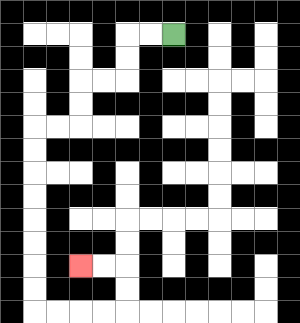{'start': '[7, 1]', 'end': '[3, 11]', 'path_directions': 'L,L,D,D,L,L,D,D,L,L,D,D,D,D,D,D,D,D,R,R,R,R,U,U,L,L', 'path_coordinates': '[[7, 1], [6, 1], [5, 1], [5, 2], [5, 3], [4, 3], [3, 3], [3, 4], [3, 5], [2, 5], [1, 5], [1, 6], [1, 7], [1, 8], [1, 9], [1, 10], [1, 11], [1, 12], [1, 13], [2, 13], [3, 13], [4, 13], [5, 13], [5, 12], [5, 11], [4, 11], [3, 11]]'}